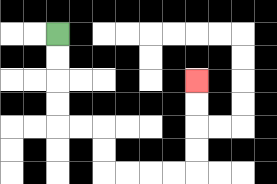{'start': '[2, 1]', 'end': '[8, 3]', 'path_directions': 'D,D,D,D,R,R,D,D,R,R,R,R,U,U,U,U', 'path_coordinates': '[[2, 1], [2, 2], [2, 3], [2, 4], [2, 5], [3, 5], [4, 5], [4, 6], [4, 7], [5, 7], [6, 7], [7, 7], [8, 7], [8, 6], [8, 5], [8, 4], [8, 3]]'}